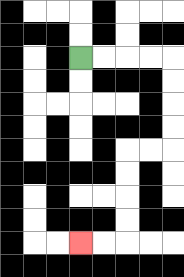{'start': '[3, 2]', 'end': '[3, 10]', 'path_directions': 'R,R,R,R,D,D,D,D,L,L,D,D,D,D,L,L', 'path_coordinates': '[[3, 2], [4, 2], [5, 2], [6, 2], [7, 2], [7, 3], [7, 4], [7, 5], [7, 6], [6, 6], [5, 6], [5, 7], [5, 8], [5, 9], [5, 10], [4, 10], [3, 10]]'}